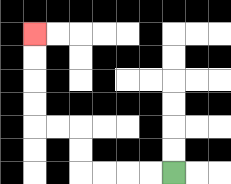{'start': '[7, 7]', 'end': '[1, 1]', 'path_directions': 'L,L,L,L,U,U,L,L,U,U,U,U', 'path_coordinates': '[[7, 7], [6, 7], [5, 7], [4, 7], [3, 7], [3, 6], [3, 5], [2, 5], [1, 5], [1, 4], [1, 3], [1, 2], [1, 1]]'}